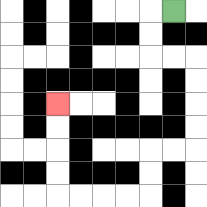{'start': '[7, 0]', 'end': '[2, 4]', 'path_directions': 'L,D,D,R,R,D,D,D,D,L,L,D,D,L,L,L,L,U,U,U,U', 'path_coordinates': '[[7, 0], [6, 0], [6, 1], [6, 2], [7, 2], [8, 2], [8, 3], [8, 4], [8, 5], [8, 6], [7, 6], [6, 6], [6, 7], [6, 8], [5, 8], [4, 8], [3, 8], [2, 8], [2, 7], [2, 6], [2, 5], [2, 4]]'}